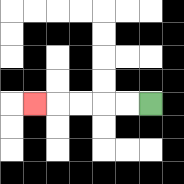{'start': '[6, 4]', 'end': '[1, 4]', 'path_directions': 'L,L,L,L,L', 'path_coordinates': '[[6, 4], [5, 4], [4, 4], [3, 4], [2, 4], [1, 4]]'}